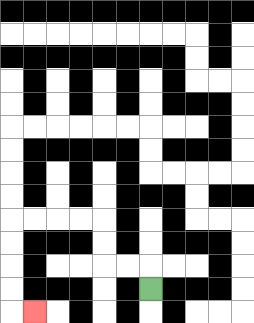{'start': '[6, 12]', 'end': '[1, 13]', 'path_directions': 'U,L,L,U,U,L,L,L,L,D,D,D,D,R', 'path_coordinates': '[[6, 12], [6, 11], [5, 11], [4, 11], [4, 10], [4, 9], [3, 9], [2, 9], [1, 9], [0, 9], [0, 10], [0, 11], [0, 12], [0, 13], [1, 13]]'}